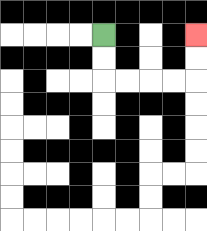{'start': '[4, 1]', 'end': '[8, 1]', 'path_directions': 'D,D,R,R,R,R,U,U', 'path_coordinates': '[[4, 1], [4, 2], [4, 3], [5, 3], [6, 3], [7, 3], [8, 3], [8, 2], [8, 1]]'}